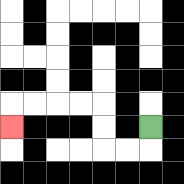{'start': '[6, 5]', 'end': '[0, 5]', 'path_directions': 'D,L,L,U,U,L,L,L,L,D', 'path_coordinates': '[[6, 5], [6, 6], [5, 6], [4, 6], [4, 5], [4, 4], [3, 4], [2, 4], [1, 4], [0, 4], [0, 5]]'}